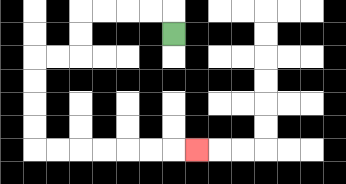{'start': '[7, 1]', 'end': '[8, 6]', 'path_directions': 'U,L,L,L,L,D,D,L,L,D,D,D,D,R,R,R,R,R,R,R', 'path_coordinates': '[[7, 1], [7, 0], [6, 0], [5, 0], [4, 0], [3, 0], [3, 1], [3, 2], [2, 2], [1, 2], [1, 3], [1, 4], [1, 5], [1, 6], [2, 6], [3, 6], [4, 6], [5, 6], [6, 6], [7, 6], [8, 6]]'}